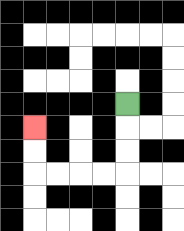{'start': '[5, 4]', 'end': '[1, 5]', 'path_directions': 'D,D,D,L,L,L,L,U,U', 'path_coordinates': '[[5, 4], [5, 5], [5, 6], [5, 7], [4, 7], [3, 7], [2, 7], [1, 7], [1, 6], [1, 5]]'}